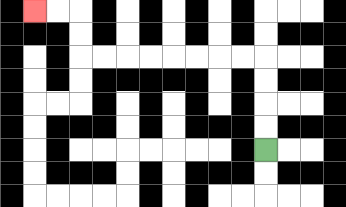{'start': '[11, 6]', 'end': '[1, 0]', 'path_directions': 'U,U,U,U,L,L,L,L,L,L,L,L,U,U,L,L', 'path_coordinates': '[[11, 6], [11, 5], [11, 4], [11, 3], [11, 2], [10, 2], [9, 2], [8, 2], [7, 2], [6, 2], [5, 2], [4, 2], [3, 2], [3, 1], [3, 0], [2, 0], [1, 0]]'}